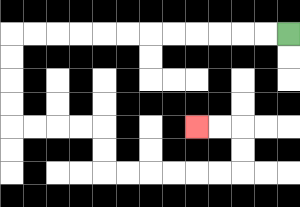{'start': '[12, 1]', 'end': '[8, 5]', 'path_directions': 'L,L,L,L,L,L,L,L,L,L,L,L,D,D,D,D,R,R,R,R,D,D,R,R,R,R,R,R,U,U,L,L', 'path_coordinates': '[[12, 1], [11, 1], [10, 1], [9, 1], [8, 1], [7, 1], [6, 1], [5, 1], [4, 1], [3, 1], [2, 1], [1, 1], [0, 1], [0, 2], [0, 3], [0, 4], [0, 5], [1, 5], [2, 5], [3, 5], [4, 5], [4, 6], [4, 7], [5, 7], [6, 7], [7, 7], [8, 7], [9, 7], [10, 7], [10, 6], [10, 5], [9, 5], [8, 5]]'}